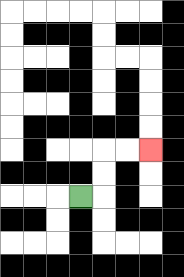{'start': '[3, 8]', 'end': '[6, 6]', 'path_directions': 'R,U,U,R,R', 'path_coordinates': '[[3, 8], [4, 8], [4, 7], [4, 6], [5, 6], [6, 6]]'}